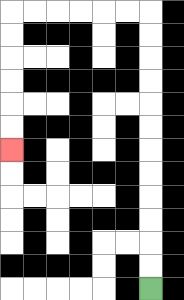{'start': '[6, 12]', 'end': '[0, 6]', 'path_directions': 'U,U,U,U,U,U,U,U,U,U,U,U,L,L,L,L,L,L,D,D,D,D,D,D', 'path_coordinates': '[[6, 12], [6, 11], [6, 10], [6, 9], [6, 8], [6, 7], [6, 6], [6, 5], [6, 4], [6, 3], [6, 2], [6, 1], [6, 0], [5, 0], [4, 0], [3, 0], [2, 0], [1, 0], [0, 0], [0, 1], [0, 2], [0, 3], [0, 4], [0, 5], [0, 6]]'}